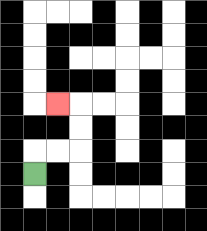{'start': '[1, 7]', 'end': '[2, 4]', 'path_directions': 'U,R,R,U,U,L', 'path_coordinates': '[[1, 7], [1, 6], [2, 6], [3, 6], [3, 5], [3, 4], [2, 4]]'}